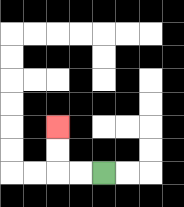{'start': '[4, 7]', 'end': '[2, 5]', 'path_directions': 'L,L,U,U', 'path_coordinates': '[[4, 7], [3, 7], [2, 7], [2, 6], [2, 5]]'}